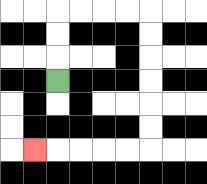{'start': '[2, 3]', 'end': '[1, 6]', 'path_directions': 'U,U,U,R,R,R,R,D,D,D,D,D,D,L,L,L,L,L', 'path_coordinates': '[[2, 3], [2, 2], [2, 1], [2, 0], [3, 0], [4, 0], [5, 0], [6, 0], [6, 1], [6, 2], [6, 3], [6, 4], [6, 5], [6, 6], [5, 6], [4, 6], [3, 6], [2, 6], [1, 6]]'}